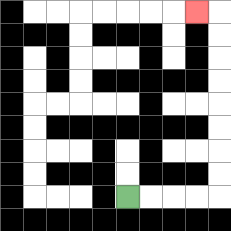{'start': '[5, 8]', 'end': '[8, 0]', 'path_directions': 'R,R,R,R,U,U,U,U,U,U,U,U,L', 'path_coordinates': '[[5, 8], [6, 8], [7, 8], [8, 8], [9, 8], [9, 7], [9, 6], [9, 5], [9, 4], [9, 3], [9, 2], [9, 1], [9, 0], [8, 0]]'}